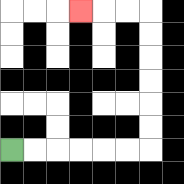{'start': '[0, 6]', 'end': '[3, 0]', 'path_directions': 'R,R,R,R,R,R,U,U,U,U,U,U,L,L,L', 'path_coordinates': '[[0, 6], [1, 6], [2, 6], [3, 6], [4, 6], [5, 6], [6, 6], [6, 5], [6, 4], [6, 3], [6, 2], [6, 1], [6, 0], [5, 0], [4, 0], [3, 0]]'}